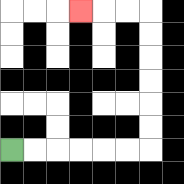{'start': '[0, 6]', 'end': '[3, 0]', 'path_directions': 'R,R,R,R,R,R,U,U,U,U,U,U,L,L,L', 'path_coordinates': '[[0, 6], [1, 6], [2, 6], [3, 6], [4, 6], [5, 6], [6, 6], [6, 5], [6, 4], [6, 3], [6, 2], [6, 1], [6, 0], [5, 0], [4, 0], [3, 0]]'}